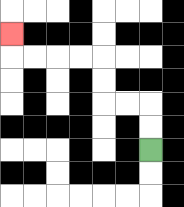{'start': '[6, 6]', 'end': '[0, 1]', 'path_directions': 'U,U,L,L,U,U,L,L,L,L,U', 'path_coordinates': '[[6, 6], [6, 5], [6, 4], [5, 4], [4, 4], [4, 3], [4, 2], [3, 2], [2, 2], [1, 2], [0, 2], [0, 1]]'}